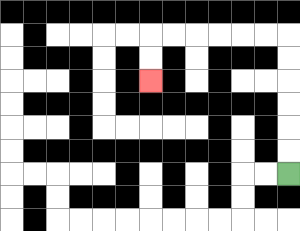{'start': '[12, 7]', 'end': '[6, 3]', 'path_directions': 'U,U,U,U,U,U,L,L,L,L,L,L,D,D', 'path_coordinates': '[[12, 7], [12, 6], [12, 5], [12, 4], [12, 3], [12, 2], [12, 1], [11, 1], [10, 1], [9, 1], [8, 1], [7, 1], [6, 1], [6, 2], [6, 3]]'}